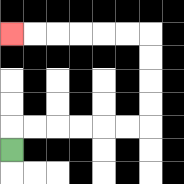{'start': '[0, 6]', 'end': '[0, 1]', 'path_directions': 'U,R,R,R,R,R,R,U,U,U,U,L,L,L,L,L,L', 'path_coordinates': '[[0, 6], [0, 5], [1, 5], [2, 5], [3, 5], [4, 5], [5, 5], [6, 5], [6, 4], [6, 3], [6, 2], [6, 1], [5, 1], [4, 1], [3, 1], [2, 1], [1, 1], [0, 1]]'}